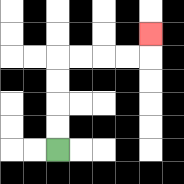{'start': '[2, 6]', 'end': '[6, 1]', 'path_directions': 'U,U,U,U,R,R,R,R,U', 'path_coordinates': '[[2, 6], [2, 5], [2, 4], [2, 3], [2, 2], [3, 2], [4, 2], [5, 2], [6, 2], [6, 1]]'}